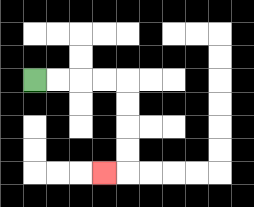{'start': '[1, 3]', 'end': '[4, 7]', 'path_directions': 'R,R,R,R,D,D,D,D,L', 'path_coordinates': '[[1, 3], [2, 3], [3, 3], [4, 3], [5, 3], [5, 4], [5, 5], [5, 6], [5, 7], [4, 7]]'}